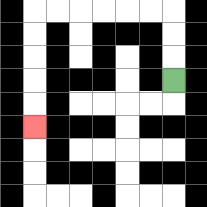{'start': '[7, 3]', 'end': '[1, 5]', 'path_directions': 'U,U,U,L,L,L,L,L,L,D,D,D,D,D', 'path_coordinates': '[[7, 3], [7, 2], [7, 1], [7, 0], [6, 0], [5, 0], [4, 0], [3, 0], [2, 0], [1, 0], [1, 1], [1, 2], [1, 3], [1, 4], [1, 5]]'}